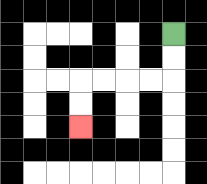{'start': '[7, 1]', 'end': '[3, 5]', 'path_directions': 'D,D,L,L,L,L,D,D', 'path_coordinates': '[[7, 1], [7, 2], [7, 3], [6, 3], [5, 3], [4, 3], [3, 3], [3, 4], [3, 5]]'}